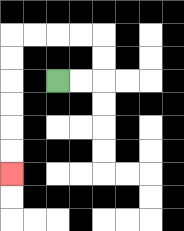{'start': '[2, 3]', 'end': '[0, 7]', 'path_directions': 'R,R,U,U,L,L,L,L,D,D,D,D,D,D', 'path_coordinates': '[[2, 3], [3, 3], [4, 3], [4, 2], [4, 1], [3, 1], [2, 1], [1, 1], [0, 1], [0, 2], [0, 3], [0, 4], [0, 5], [0, 6], [0, 7]]'}